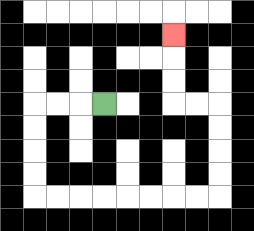{'start': '[4, 4]', 'end': '[7, 1]', 'path_directions': 'L,L,L,D,D,D,D,R,R,R,R,R,R,R,R,U,U,U,U,L,L,U,U,U', 'path_coordinates': '[[4, 4], [3, 4], [2, 4], [1, 4], [1, 5], [1, 6], [1, 7], [1, 8], [2, 8], [3, 8], [4, 8], [5, 8], [6, 8], [7, 8], [8, 8], [9, 8], [9, 7], [9, 6], [9, 5], [9, 4], [8, 4], [7, 4], [7, 3], [7, 2], [7, 1]]'}